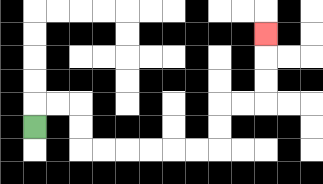{'start': '[1, 5]', 'end': '[11, 1]', 'path_directions': 'U,R,R,D,D,R,R,R,R,R,R,U,U,R,R,U,U,U', 'path_coordinates': '[[1, 5], [1, 4], [2, 4], [3, 4], [3, 5], [3, 6], [4, 6], [5, 6], [6, 6], [7, 6], [8, 6], [9, 6], [9, 5], [9, 4], [10, 4], [11, 4], [11, 3], [11, 2], [11, 1]]'}